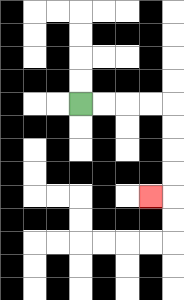{'start': '[3, 4]', 'end': '[6, 8]', 'path_directions': 'R,R,R,R,D,D,D,D,L', 'path_coordinates': '[[3, 4], [4, 4], [5, 4], [6, 4], [7, 4], [7, 5], [7, 6], [7, 7], [7, 8], [6, 8]]'}